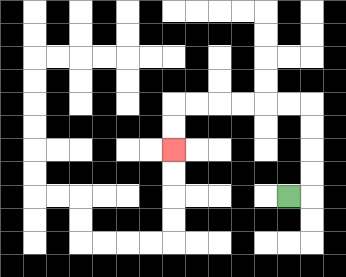{'start': '[12, 8]', 'end': '[7, 6]', 'path_directions': 'R,U,U,U,U,L,L,L,L,L,L,D,D', 'path_coordinates': '[[12, 8], [13, 8], [13, 7], [13, 6], [13, 5], [13, 4], [12, 4], [11, 4], [10, 4], [9, 4], [8, 4], [7, 4], [7, 5], [7, 6]]'}